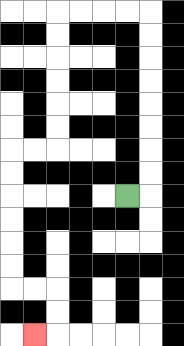{'start': '[5, 8]', 'end': '[1, 14]', 'path_directions': 'R,U,U,U,U,U,U,U,U,L,L,L,L,D,D,D,D,D,D,L,L,D,D,D,D,D,D,R,R,D,D,L', 'path_coordinates': '[[5, 8], [6, 8], [6, 7], [6, 6], [6, 5], [6, 4], [6, 3], [6, 2], [6, 1], [6, 0], [5, 0], [4, 0], [3, 0], [2, 0], [2, 1], [2, 2], [2, 3], [2, 4], [2, 5], [2, 6], [1, 6], [0, 6], [0, 7], [0, 8], [0, 9], [0, 10], [0, 11], [0, 12], [1, 12], [2, 12], [2, 13], [2, 14], [1, 14]]'}